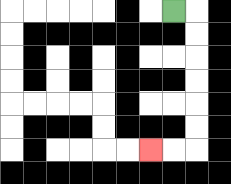{'start': '[7, 0]', 'end': '[6, 6]', 'path_directions': 'R,D,D,D,D,D,D,L,L', 'path_coordinates': '[[7, 0], [8, 0], [8, 1], [8, 2], [8, 3], [8, 4], [8, 5], [8, 6], [7, 6], [6, 6]]'}